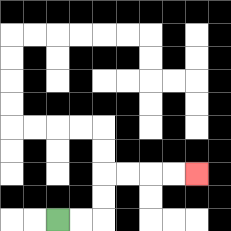{'start': '[2, 9]', 'end': '[8, 7]', 'path_directions': 'R,R,U,U,R,R,R,R', 'path_coordinates': '[[2, 9], [3, 9], [4, 9], [4, 8], [4, 7], [5, 7], [6, 7], [7, 7], [8, 7]]'}